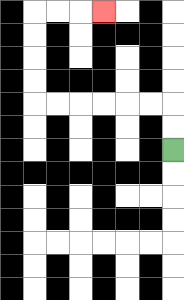{'start': '[7, 6]', 'end': '[4, 0]', 'path_directions': 'U,U,L,L,L,L,L,L,U,U,U,U,R,R,R', 'path_coordinates': '[[7, 6], [7, 5], [7, 4], [6, 4], [5, 4], [4, 4], [3, 4], [2, 4], [1, 4], [1, 3], [1, 2], [1, 1], [1, 0], [2, 0], [3, 0], [4, 0]]'}